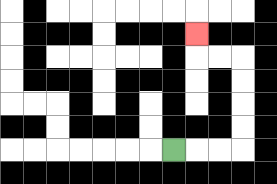{'start': '[7, 6]', 'end': '[8, 1]', 'path_directions': 'R,R,R,U,U,U,U,L,L,U', 'path_coordinates': '[[7, 6], [8, 6], [9, 6], [10, 6], [10, 5], [10, 4], [10, 3], [10, 2], [9, 2], [8, 2], [8, 1]]'}